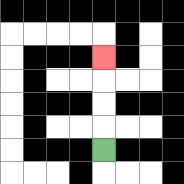{'start': '[4, 6]', 'end': '[4, 2]', 'path_directions': 'U,U,U,U', 'path_coordinates': '[[4, 6], [4, 5], [4, 4], [4, 3], [4, 2]]'}